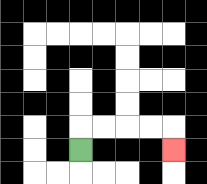{'start': '[3, 6]', 'end': '[7, 6]', 'path_directions': 'U,R,R,R,R,D', 'path_coordinates': '[[3, 6], [3, 5], [4, 5], [5, 5], [6, 5], [7, 5], [7, 6]]'}